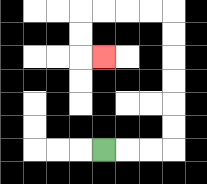{'start': '[4, 6]', 'end': '[4, 2]', 'path_directions': 'R,R,R,U,U,U,U,U,U,L,L,L,L,D,D,R', 'path_coordinates': '[[4, 6], [5, 6], [6, 6], [7, 6], [7, 5], [7, 4], [7, 3], [7, 2], [7, 1], [7, 0], [6, 0], [5, 0], [4, 0], [3, 0], [3, 1], [3, 2], [4, 2]]'}